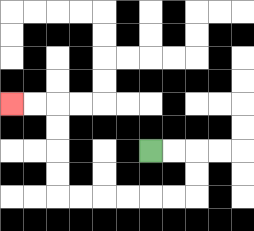{'start': '[6, 6]', 'end': '[0, 4]', 'path_directions': 'R,R,D,D,L,L,L,L,L,L,U,U,U,U,L,L', 'path_coordinates': '[[6, 6], [7, 6], [8, 6], [8, 7], [8, 8], [7, 8], [6, 8], [5, 8], [4, 8], [3, 8], [2, 8], [2, 7], [2, 6], [2, 5], [2, 4], [1, 4], [0, 4]]'}